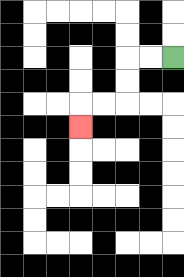{'start': '[7, 2]', 'end': '[3, 5]', 'path_directions': 'L,L,D,D,L,L,D', 'path_coordinates': '[[7, 2], [6, 2], [5, 2], [5, 3], [5, 4], [4, 4], [3, 4], [3, 5]]'}